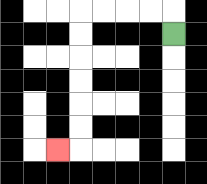{'start': '[7, 1]', 'end': '[2, 6]', 'path_directions': 'U,L,L,L,L,D,D,D,D,D,D,L', 'path_coordinates': '[[7, 1], [7, 0], [6, 0], [5, 0], [4, 0], [3, 0], [3, 1], [3, 2], [3, 3], [3, 4], [3, 5], [3, 6], [2, 6]]'}